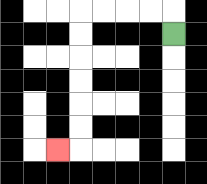{'start': '[7, 1]', 'end': '[2, 6]', 'path_directions': 'U,L,L,L,L,D,D,D,D,D,D,L', 'path_coordinates': '[[7, 1], [7, 0], [6, 0], [5, 0], [4, 0], [3, 0], [3, 1], [3, 2], [3, 3], [3, 4], [3, 5], [3, 6], [2, 6]]'}